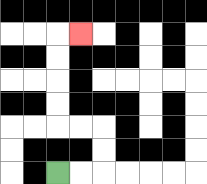{'start': '[2, 7]', 'end': '[3, 1]', 'path_directions': 'R,R,U,U,L,L,U,U,U,U,R', 'path_coordinates': '[[2, 7], [3, 7], [4, 7], [4, 6], [4, 5], [3, 5], [2, 5], [2, 4], [2, 3], [2, 2], [2, 1], [3, 1]]'}